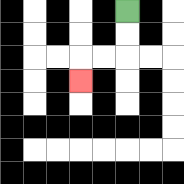{'start': '[5, 0]', 'end': '[3, 3]', 'path_directions': 'D,D,L,L,D', 'path_coordinates': '[[5, 0], [5, 1], [5, 2], [4, 2], [3, 2], [3, 3]]'}